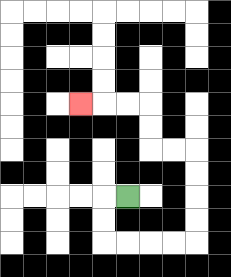{'start': '[5, 8]', 'end': '[3, 4]', 'path_directions': 'L,D,D,R,R,R,R,U,U,U,U,L,L,U,U,L,L,L', 'path_coordinates': '[[5, 8], [4, 8], [4, 9], [4, 10], [5, 10], [6, 10], [7, 10], [8, 10], [8, 9], [8, 8], [8, 7], [8, 6], [7, 6], [6, 6], [6, 5], [6, 4], [5, 4], [4, 4], [3, 4]]'}